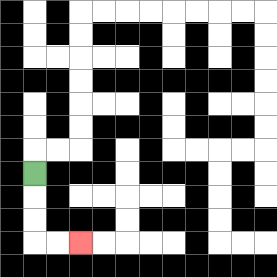{'start': '[1, 7]', 'end': '[3, 10]', 'path_directions': 'D,D,D,R,R', 'path_coordinates': '[[1, 7], [1, 8], [1, 9], [1, 10], [2, 10], [3, 10]]'}